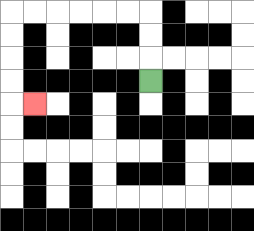{'start': '[6, 3]', 'end': '[1, 4]', 'path_directions': 'U,U,U,L,L,L,L,L,L,D,D,D,D,R', 'path_coordinates': '[[6, 3], [6, 2], [6, 1], [6, 0], [5, 0], [4, 0], [3, 0], [2, 0], [1, 0], [0, 0], [0, 1], [0, 2], [0, 3], [0, 4], [1, 4]]'}